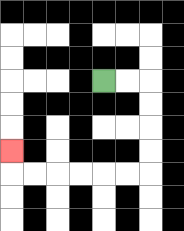{'start': '[4, 3]', 'end': '[0, 6]', 'path_directions': 'R,R,D,D,D,D,L,L,L,L,L,L,U', 'path_coordinates': '[[4, 3], [5, 3], [6, 3], [6, 4], [6, 5], [6, 6], [6, 7], [5, 7], [4, 7], [3, 7], [2, 7], [1, 7], [0, 7], [0, 6]]'}